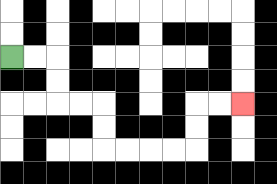{'start': '[0, 2]', 'end': '[10, 4]', 'path_directions': 'R,R,D,D,R,R,D,D,R,R,R,R,U,U,R,R', 'path_coordinates': '[[0, 2], [1, 2], [2, 2], [2, 3], [2, 4], [3, 4], [4, 4], [4, 5], [4, 6], [5, 6], [6, 6], [7, 6], [8, 6], [8, 5], [8, 4], [9, 4], [10, 4]]'}